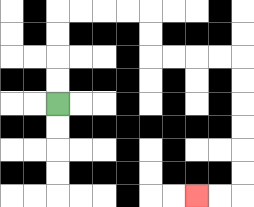{'start': '[2, 4]', 'end': '[8, 8]', 'path_directions': 'U,U,U,U,R,R,R,R,D,D,R,R,R,R,D,D,D,D,D,D,L,L', 'path_coordinates': '[[2, 4], [2, 3], [2, 2], [2, 1], [2, 0], [3, 0], [4, 0], [5, 0], [6, 0], [6, 1], [6, 2], [7, 2], [8, 2], [9, 2], [10, 2], [10, 3], [10, 4], [10, 5], [10, 6], [10, 7], [10, 8], [9, 8], [8, 8]]'}